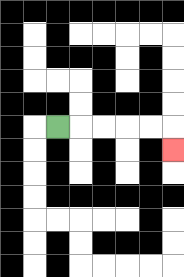{'start': '[2, 5]', 'end': '[7, 6]', 'path_directions': 'R,R,R,R,R,D', 'path_coordinates': '[[2, 5], [3, 5], [4, 5], [5, 5], [6, 5], [7, 5], [7, 6]]'}